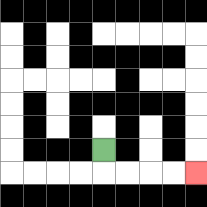{'start': '[4, 6]', 'end': '[8, 7]', 'path_directions': 'D,R,R,R,R', 'path_coordinates': '[[4, 6], [4, 7], [5, 7], [6, 7], [7, 7], [8, 7]]'}